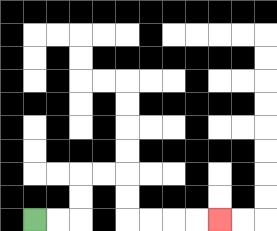{'start': '[1, 9]', 'end': '[9, 9]', 'path_directions': 'R,R,U,U,R,R,D,D,R,R,R,R', 'path_coordinates': '[[1, 9], [2, 9], [3, 9], [3, 8], [3, 7], [4, 7], [5, 7], [5, 8], [5, 9], [6, 9], [7, 9], [8, 9], [9, 9]]'}